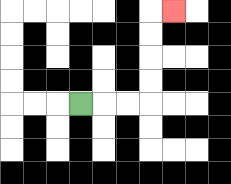{'start': '[3, 4]', 'end': '[7, 0]', 'path_directions': 'R,R,R,U,U,U,U,R', 'path_coordinates': '[[3, 4], [4, 4], [5, 4], [6, 4], [6, 3], [6, 2], [6, 1], [6, 0], [7, 0]]'}